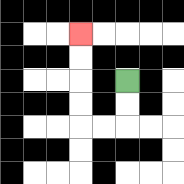{'start': '[5, 3]', 'end': '[3, 1]', 'path_directions': 'D,D,L,L,U,U,U,U', 'path_coordinates': '[[5, 3], [5, 4], [5, 5], [4, 5], [3, 5], [3, 4], [3, 3], [3, 2], [3, 1]]'}